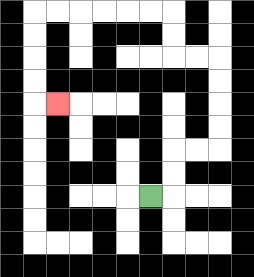{'start': '[6, 8]', 'end': '[2, 4]', 'path_directions': 'R,U,U,R,R,U,U,U,U,L,L,U,U,L,L,L,L,L,L,D,D,D,D,R', 'path_coordinates': '[[6, 8], [7, 8], [7, 7], [7, 6], [8, 6], [9, 6], [9, 5], [9, 4], [9, 3], [9, 2], [8, 2], [7, 2], [7, 1], [7, 0], [6, 0], [5, 0], [4, 0], [3, 0], [2, 0], [1, 0], [1, 1], [1, 2], [1, 3], [1, 4], [2, 4]]'}